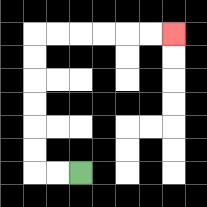{'start': '[3, 7]', 'end': '[7, 1]', 'path_directions': 'L,L,U,U,U,U,U,U,R,R,R,R,R,R', 'path_coordinates': '[[3, 7], [2, 7], [1, 7], [1, 6], [1, 5], [1, 4], [1, 3], [1, 2], [1, 1], [2, 1], [3, 1], [4, 1], [5, 1], [6, 1], [7, 1]]'}